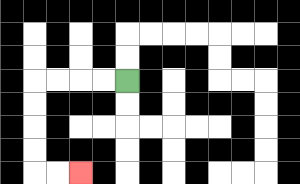{'start': '[5, 3]', 'end': '[3, 7]', 'path_directions': 'L,L,L,L,D,D,D,D,R,R', 'path_coordinates': '[[5, 3], [4, 3], [3, 3], [2, 3], [1, 3], [1, 4], [1, 5], [1, 6], [1, 7], [2, 7], [3, 7]]'}